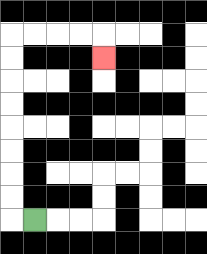{'start': '[1, 9]', 'end': '[4, 2]', 'path_directions': 'L,U,U,U,U,U,U,U,U,R,R,R,R,D', 'path_coordinates': '[[1, 9], [0, 9], [0, 8], [0, 7], [0, 6], [0, 5], [0, 4], [0, 3], [0, 2], [0, 1], [1, 1], [2, 1], [3, 1], [4, 1], [4, 2]]'}